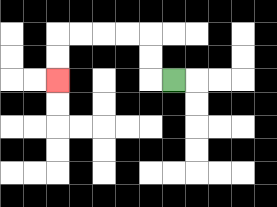{'start': '[7, 3]', 'end': '[2, 3]', 'path_directions': 'L,U,U,L,L,L,L,D,D', 'path_coordinates': '[[7, 3], [6, 3], [6, 2], [6, 1], [5, 1], [4, 1], [3, 1], [2, 1], [2, 2], [2, 3]]'}